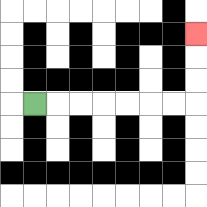{'start': '[1, 4]', 'end': '[8, 1]', 'path_directions': 'R,R,R,R,R,R,R,U,U,U', 'path_coordinates': '[[1, 4], [2, 4], [3, 4], [4, 4], [5, 4], [6, 4], [7, 4], [8, 4], [8, 3], [8, 2], [8, 1]]'}